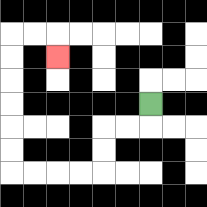{'start': '[6, 4]', 'end': '[2, 2]', 'path_directions': 'D,L,L,D,D,L,L,L,L,U,U,U,U,U,U,R,R,D', 'path_coordinates': '[[6, 4], [6, 5], [5, 5], [4, 5], [4, 6], [4, 7], [3, 7], [2, 7], [1, 7], [0, 7], [0, 6], [0, 5], [0, 4], [0, 3], [0, 2], [0, 1], [1, 1], [2, 1], [2, 2]]'}